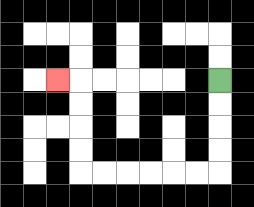{'start': '[9, 3]', 'end': '[2, 3]', 'path_directions': 'D,D,D,D,L,L,L,L,L,L,U,U,U,U,L', 'path_coordinates': '[[9, 3], [9, 4], [9, 5], [9, 6], [9, 7], [8, 7], [7, 7], [6, 7], [5, 7], [4, 7], [3, 7], [3, 6], [3, 5], [3, 4], [3, 3], [2, 3]]'}